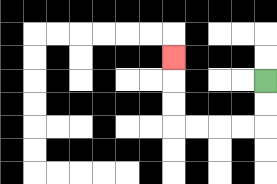{'start': '[11, 3]', 'end': '[7, 2]', 'path_directions': 'D,D,L,L,L,L,U,U,U', 'path_coordinates': '[[11, 3], [11, 4], [11, 5], [10, 5], [9, 5], [8, 5], [7, 5], [7, 4], [7, 3], [7, 2]]'}